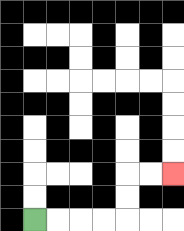{'start': '[1, 9]', 'end': '[7, 7]', 'path_directions': 'R,R,R,R,U,U,R,R', 'path_coordinates': '[[1, 9], [2, 9], [3, 9], [4, 9], [5, 9], [5, 8], [5, 7], [6, 7], [7, 7]]'}